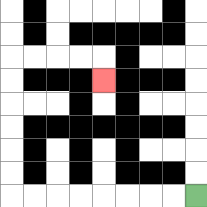{'start': '[8, 8]', 'end': '[4, 3]', 'path_directions': 'L,L,L,L,L,L,L,L,U,U,U,U,U,U,R,R,R,R,D', 'path_coordinates': '[[8, 8], [7, 8], [6, 8], [5, 8], [4, 8], [3, 8], [2, 8], [1, 8], [0, 8], [0, 7], [0, 6], [0, 5], [0, 4], [0, 3], [0, 2], [1, 2], [2, 2], [3, 2], [4, 2], [4, 3]]'}